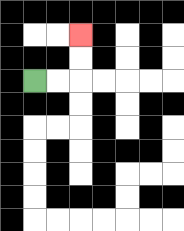{'start': '[1, 3]', 'end': '[3, 1]', 'path_directions': 'R,R,U,U', 'path_coordinates': '[[1, 3], [2, 3], [3, 3], [3, 2], [3, 1]]'}